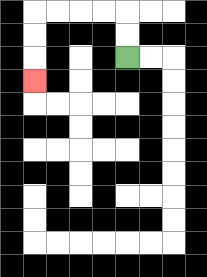{'start': '[5, 2]', 'end': '[1, 3]', 'path_directions': 'U,U,L,L,L,L,D,D,D', 'path_coordinates': '[[5, 2], [5, 1], [5, 0], [4, 0], [3, 0], [2, 0], [1, 0], [1, 1], [1, 2], [1, 3]]'}